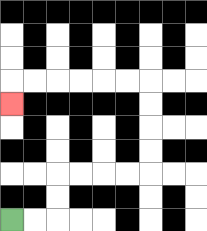{'start': '[0, 9]', 'end': '[0, 4]', 'path_directions': 'R,R,U,U,R,R,R,R,U,U,U,U,L,L,L,L,L,L,D', 'path_coordinates': '[[0, 9], [1, 9], [2, 9], [2, 8], [2, 7], [3, 7], [4, 7], [5, 7], [6, 7], [6, 6], [6, 5], [6, 4], [6, 3], [5, 3], [4, 3], [3, 3], [2, 3], [1, 3], [0, 3], [0, 4]]'}